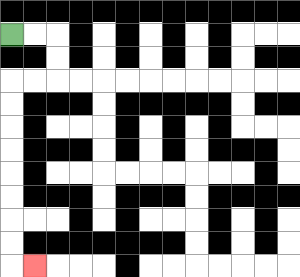{'start': '[0, 1]', 'end': '[1, 11]', 'path_directions': 'R,R,D,D,L,L,D,D,D,D,D,D,D,D,R', 'path_coordinates': '[[0, 1], [1, 1], [2, 1], [2, 2], [2, 3], [1, 3], [0, 3], [0, 4], [0, 5], [0, 6], [0, 7], [0, 8], [0, 9], [0, 10], [0, 11], [1, 11]]'}